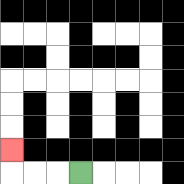{'start': '[3, 7]', 'end': '[0, 6]', 'path_directions': 'L,L,L,U', 'path_coordinates': '[[3, 7], [2, 7], [1, 7], [0, 7], [0, 6]]'}